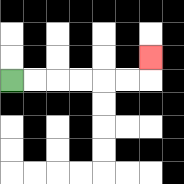{'start': '[0, 3]', 'end': '[6, 2]', 'path_directions': 'R,R,R,R,R,R,U', 'path_coordinates': '[[0, 3], [1, 3], [2, 3], [3, 3], [4, 3], [5, 3], [6, 3], [6, 2]]'}